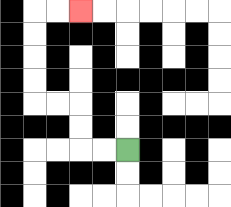{'start': '[5, 6]', 'end': '[3, 0]', 'path_directions': 'L,L,U,U,L,L,U,U,U,U,R,R', 'path_coordinates': '[[5, 6], [4, 6], [3, 6], [3, 5], [3, 4], [2, 4], [1, 4], [1, 3], [1, 2], [1, 1], [1, 0], [2, 0], [3, 0]]'}